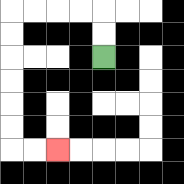{'start': '[4, 2]', 'end': '[2, 6]', 'path_directions': 'U,U,L,L,L,L,D,D,D,D,D,D,R,R', 'path_coordinates': '[[4, 2], [4, 1], [4, 0], [3, 0], [2, 0], [1, 0], [0, 0], [0, 1], [0, 2], [0, 3], [0, 4], [0, 5], [0, 6], [1, 6], [2, 6]]'}